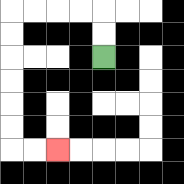{'start': '[4, 2]', 'end': '[2, 6]', 'path_directions': 'U,U,L,L,L,L,D,D,D,D,D,D,R,R', 'path_coordinates': '[[4, 2], [4, 1], [4, 0], [3, 0], [2, 0], [1, 0], [0, 0], [0, 1], [0, 2], [0, 3], [0, 4], [0, 5], [0, 6], [1, 6], [2, 6]]'}